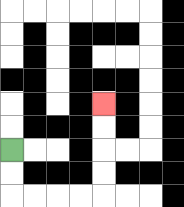{'start': '[0, 6]', 'end': '[4, 4]', 'path_directions': 'D,D,R,R,R,R,U,U,U,U', 'path_coordinates': '[[0, 6], [0, 7], [0, 8], [1, 8], [2, 8], [3, 8], [4, 8], [4, 7], [4, 6], [4, 5], [4, 4]]'}